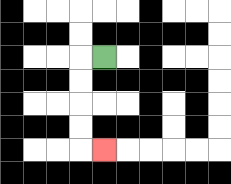{'start': '[4, 2]', 'end': '[4, 6]', 'path_directions': 'L,D,D,D,D,R', 'path_coordinates': '[[4, 2], [3, 2], [3, 3], [3, 4], [3, 5], [3, 6], [4, 6]]'}